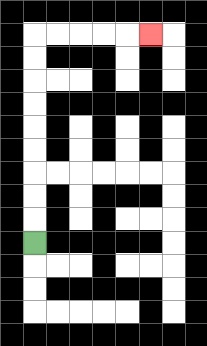{'start': '[1, 10]', 'end': '[6, 1]', 'path_directions': 'U,U,U,U,U,U,U,U,U,R,R,R,R,R', 'path_coordinates': '[[1, 10], [1, 9], [1, 8], [1, 7], [1, 6], [1, 5], [1, 4], [1, 3], [1, 2], [1, 1], [2, 1], [3, 1], [4, 1], [5, 1], [6, 1]]'}